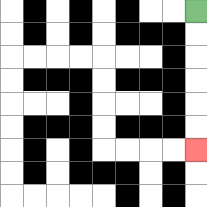{'start': '[8, 0]', 'end': '[8, 6]', 'path_directions': 'D,D,D,D,D,D', 'path_coordinates': '[[8, 0], [8, 1], [8, 2], [8, 3], [8, 4], [8, 5], [8, 6]]'}